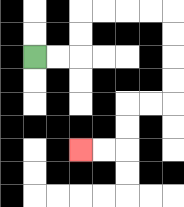{'start': '[1, 2]', 'end': '[3, 6]', 'path_directions': 'R,R,U,U,R,R,R,R,D,D,D,D,L,L,D,D,L,L', 'path_coordinates': '[[1, 2], [2, 2], [3, 2], [3, 1], [3, 0], [4, 0], [5, 0], [6, 0], [7, 0], [7, 1], [7, 2], [7, 3], [7, 4], [6, 4], [5, 4], [5, 5], [5, 6], [4, 6], [3, 6]]'}